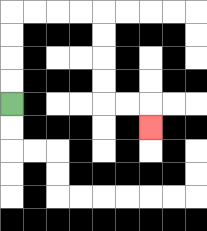{'start': '[0, 4]', 'end': '[6, 5]', 'path_directions': 'U,U,U,U,R,R,R,R,D,D,D,D,R,R,D', 'path_coordinates': '[[0, 4], [0, 3], [0, 2], [0, 1], [0, 0], [1, 0], [2, 0], [3, 0], [4, 0], [4, 1], [4, 2], [4, 3], [4, 4], [5, 4], [6, 4], [6, 5]]'}